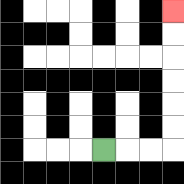{'start': '[4, 6]', 'end': '[7, 0]', 'path_directions': 'R,R,R,U,U,U,U,U,U', 'path_coordinates': '[[4, 6], [5, 6], [6, 6], [7, 6], [7, 5], [7, 4], [7, 3], [7, 2], [7, 1], [7, 0]]'}